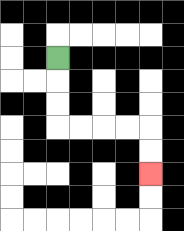{'start': '[2, 2]', 'end': '[6, 7]', 'path_directions': 'D,D,D,R,R,R,R,D,D', 'path_coordinates': '[[2, 2], [2, 3], [2, 4], [2, 5], [3, 5], [4, 5], [5, 5], [6, 5], [6, 6], [6, 7]]'}